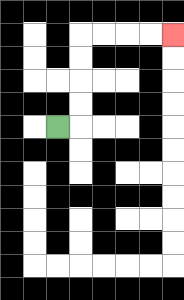{'start': '[2, 5]', 'end': '[7, 1]', 'path_directions': 'R,U,U,U,U,R,R,R,R', 'path_coordinates': '[[2, 5], [3, 5], [3, 4], [3, 3], [3, 2], [3, 1], [4, 1], [5, 1], [6, 1], [7, 1]]'}